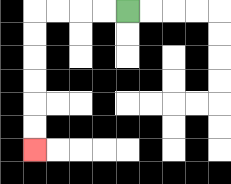{'start': '[5, 0]', 'end': '[1, 6]', 'path_directions': 'L,L,L,L,D,D,D,D,D,D', 'path_coordinates': '[[5, 0], [4, 0], [3, 0], [2, 0], [1, 0], [1, 1], [1, 2], [1, 3], [1, 4], [1, 5], [1, 6]]'}